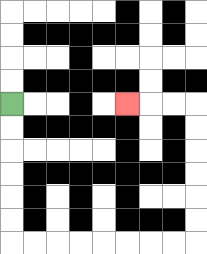{'start': '[0, 4]', 'end': '[5, 4]', 'path_directions': 'D,D,D,D,D,D,R,R,R,R,R,R,R,R,U,U,U,U,U,U,L,L,L', 'path_coordinates': '[[0, 4], [0, 5], [0, 6], [0, 7], [0, 8], [0, 9], [0, 10], [1, 10], [2, 10], [3, 10], [4, 10], [5, 10], [6, 10], [7, 10], [8, 10], [8, 9], [8, 8], [8, 7], [8, 6], [8, 5], [8, 4], [7, 4], [6, 4], [5, 4]]'}